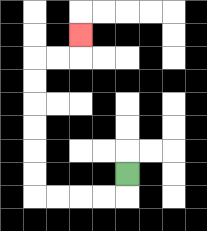{'start': '[5, 7]', 'end': '[3, 1]', 'path_directions': 'D,L,L,L,L,U,U,U,U,U,U,R,R,U', 'path_coordinates': '[[5, 7], [5, 8], [4, 8], [3, 8], [2, 8], [1, 8], [1, 7], [1, 6], [1, 5], [1, 4], [1, 3], [1, 2], [2, 2], [3, 2], [3, 1]]'}